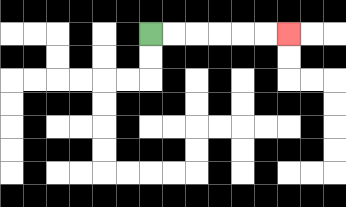{'start': '[6, 1]', 'end': '[12, 1]', 'path_directions': 'R,R,R,R,R,R', 'path_coordinates': '[[6, 1], [7, 1], [8, 1], [9, 1], [10, 1], [11, 1], [12, 1]]'}